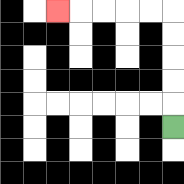{'start': '[7, 5]', 'end': '[2, 0]', 'path_directions': 'U,U,U,U,U,L,L,L,L,L', 'path_coordinates': '[[7, 5], [7, 4], [7, 3], [7, 2], [7, 1], [7, 0], [6, 0], [5, 0], [4, 0], [3, 0], [2, 0]]'}